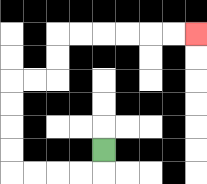{'start': '[4, 6]', 'end': '[8, 1]', 'path_directions': 'D,L,L,L,L,U,U,U,U,R,R,U,U,R,R,R,R,R,R', 'path_coordinates': '[[4, 6], [4, 7], [3, 7], [2, 7], [1, 7], [0, 7], [0, 6], [0, 5], [0, 4], [0, 3], [1, 3], [2, 3], [2, 2], [2, 1], [3, 1], [4, 1], [5, 1], [6, 1], [7, 1], [8, 1]]'}